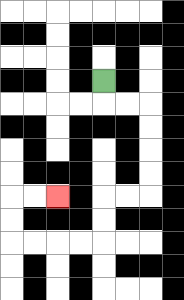{'start': '[4, 3]', 'end': '[2, 8]', 'path_directions': 'D,R,R,D,D,D,D,L,L,D,D,L,L,L,L,U,U,R,R', 'path_coordinates': '[[4, 3], [4, 4], [5, 4], [6, 4], [6, 5], [6, 6], [6, 7], [6, 8], [5, 8], [4, 8], [4, 9], [4, 10], [3, 10], [2, 10], [1, 10], [0, 10], [0, 9], [0, 8], [1, 8], [2, 8]]'}